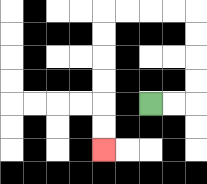{'start': '[6, 4]', 'end': '[4, 6]', 'path_directions': 'R,R,U,U,U,U,L,L,L,L,D,D,D,D,D,D', 'path_coordinates': '[[6, 4], [7, 4], [8, 4], [8, 3], [8, 2], [8, 1], [8, 0], [7, 0], [6, 0], [5, 0], [4, 0], [4, 1], [4, 2], [4, 3], [4, 4], [4, 5], [4, 6]]'}